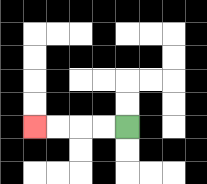{'start': '[5, 5]', 'end': '[1, 5]', 'path_directions': 'L,L,L,L', 'path_coordinates': '[[5, 5], [4, 5], [3, 5], [2, 5], [1, 5]]'}